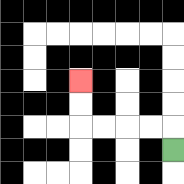{'start': '[7, 6]', 'end': '[3, 3]', 'path_directions': 'U,L,L,L,L,U,U', 'path_coordinates': '[[7, 6], [7, 5], [6, 5], [5, 5], [4, 5], [3, 5], [3, 4], [3, 3]]'}